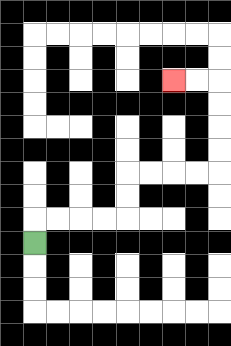{'start': '[1, 10]', 'end': '[7, 3]', 'path_directions': 'U,R,R,R,R,U,U,R,R,R,R,U,U,U,U,L,L', 'path_coordinates': '[[1, 10], [1, 9], [2, 9], [3, 9], [4, 9], [5, 9], [5, 8], [5, 7], [6, 7], [7, 7], [8, 7], [9, 7], [9, 6], [9, 5], [9, 4], [9, 3], [8, 3], [7, 3]]'}